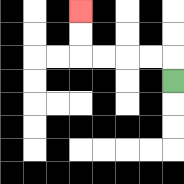{'start': '[7, 3]', 'end': '[3, 0]', 'path_directions': 'U,L,L,L,L,U,U', 'path_coordinates': '[[7, 3], [7, 2], [6, 2], [5, 2], [4, 2], [3, 2], [3, 1], [3, 0]]'}